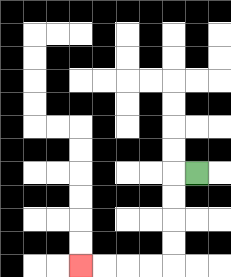{'start': '[8, 7]', 'end': '[3, 11]', 'path_directions': 'L,D,D,D,D,L,L,L,L', 'path_coordinates': '[[8, 7], [7, 7], [7, 8], [7, 9], [7, 10], [7, 11], [6, 11], [5, 11], [4, 11], [3, 11]]'}